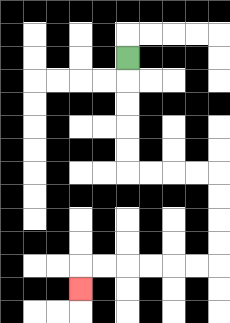{'start': '[5, 2]', 'end': '[3, 12]', 'path_directions': 'D,D,D,D,D,R,R,R,R,D,D,D,D,L,L,L,L,L,L,D', 'path_coordinates': '[[5, 2], [5, 3], [5, 4], [5, 5], [5, 6], [5, 7], [6, 7], [7, 7], [8, 7], [9, 7], [9, 8], [9, 9], [9, 10], [9, 11], [8, 11], [7, 11], [6, 11], [5, 11], [4, 11], [3, 11], [3, 12]]'}